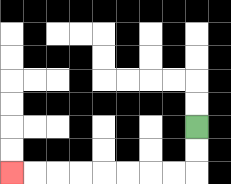{'start': '[8, 5]', 'end': '[0, 7]', 'path_directions': 'D,D,L,L,L,L,L,L,L,L', 'path_coordinates': '[[8, 5], [8, 6], [8, 7], [7, 7], [6, 7], [5, 7], [4, 7], [3, 7], [2, 7], [1, 7], [0, 7]]'}